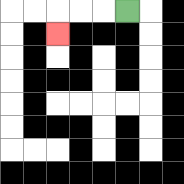{'start': '[5, 0]', 'end': '[2, 1]', 'path_directions': 'L,L,L,D', 'path_coordinates': '[[5, 0], [4, 0], [3, 0], [2, 0], [2, 1]]'}